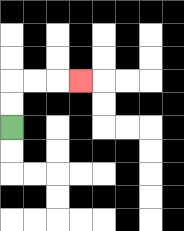{'start': '[0, 5]', 'end': '[3, 3]', 'path_directions': 'U,U,R,R,R', 'path_coordinates': '[[0, 5], [0, 4], [0, 3], [1, 3], [2, 3], [3, 3]]'}